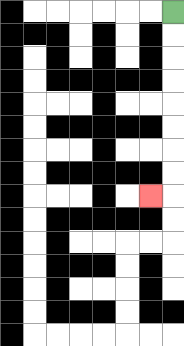{'start': '[7, 0]', 'end': '[6, 8]', 'path_directions': 'D,D,D,D,D,D,D,D,L', 'path_coordinates': '[[7, 0], [7, 1], [7, 2], [7, 3], [7, 4], [7, 5], [7, 6], [7, 7], [7, 8], [6, 8]]'}